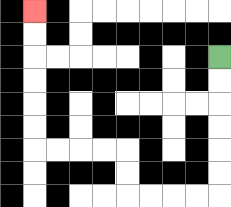{'start': '[9, 2]', 'end': '[1, 0]', 'path_directions': 'D,D,D,D,D,D,L,L,L,L,U,U,L,L,L,L,U,U,U,U,U,U', 'path_coordinates': '[[9, 2], [9, 3], [9, 4], [9, 5], [9, 6], [9, 7], [9, 8], [8, 8], [7, 8], [6, 8], [5, 8], [5, 7], [5, 6], [4, 6], [3, 6], [2, 6], [1, 6], [1, 5], [1, 4], [1, 3], [1, 2], [1, 1], [1, 0]]'}